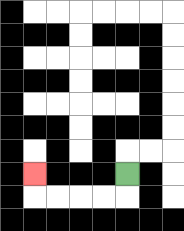{'start': '[5, 7]', 'end': '[1, 7]', 'path_directions': 'D,L,L,L,L,U', 'path_coordinates': '[[5, 7], [5, 8], [4, 8], [3, 8], [2, 8], [1, 8], [1, 7]]'}